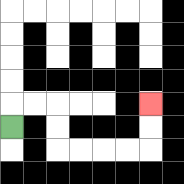{'start': '[0, 5]', 'end': '[6, 4]', 'path_directions': 'U,R,R,D,D,R,R,R,R,U,U', 'path_coordinates': '[[0, 5], [0, 4], [1, 4], [2, 4], [2, 5], [2, 6], [3, 6], [4, 6], [5, 6], [6, 6], [6, 5], [6, 4]]'}